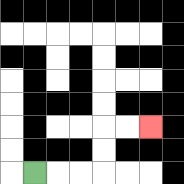{'start': '[1, 7]', 'end': '[6, 5]', 'path_directions': 'R,R,R,U,U,R,R', 'path_coordinates': '[[1, 7], [2, 7], [3, 7], [4, 7], [4, 6], [4, 5], [5, 5], [6, 5]]'}